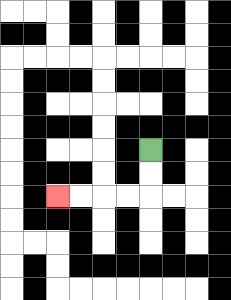{'start': '[6, 6]', 'end': '[2, 8]', 'path_directions': 'D,D,L,L,L,L', 'path_coordinates': '[[6, 6], [6, 7], [6, 8], [5, 8], [4, 8], [3, 8], [2, 8]]'}